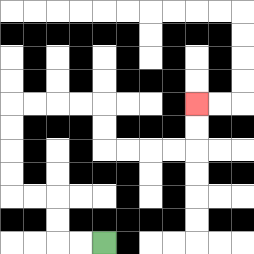{'start': '[4, 10]', 'end': '[8, 4]', 'path_directions': 'L,L,U,U,L,L,U,U,U,U,R,R,R,R,D,D,R,R,R,R,U,U', 'path_coordinates': '[[4, 10], [3, 10], [2, 10], [2, 9], [2, 8], [1, 8], [0, 8], [0, 7], [0, 6], [0, 5], [0, 4], [1, 4], [2, 4], [3, 4], [4, 4], [4, 5], [4, 6], [5, 6], [6, 6], [7, 6], [8, 6], [8, 5], [8, 4]]'}